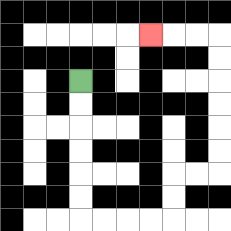{'start': '[3, 3]', 'end': '[6, 1]', 'path_directions': 'D,D,D,D,D,D,R,R,R,R,U,U,R,R,U,U,U,U,U,U,L,L,L', 'path_coordinates': '[[3, 3], [3, 4], [3, 5], [3, 6], [3, 7], [3, 8], [3, 9], [4, 9], [5, 9], [6, 9], [7, 9], [7, 8], [7, 7], [8, 7], [9, 7], [9, 6], [9, 5], [9, 4], [9, 3], [9, 2], [9, 1], [8, 1], [7, 1], [6, 1]]'}